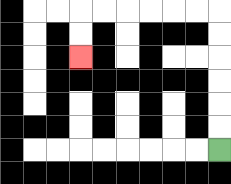{'start': '[9, 6]', 'end': '[3, 2]', 'path_directions': 'U,U,U,U,U,U,L,L,L,L,L,L,D,D', 'path_coordinates': '[[9, 6], [9, 5], [9, 4], [9, 3], [9, 2], [9, 1], [9, 0], [8, 0], [7, 0], [6, 0], [5, 0], [4, 0], [3, 0], [3, 1], [3, 2]]'}